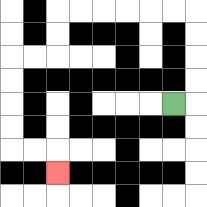{'start': '[7, 4]', 'end': '[2, 7]', 'path_directions': 'R,U,U,U,U,L,L,L,L,L,L,D,D,L,L,D,D,D,D,R,R,D', 'path_coordinates': '[[7, 4], [8, 4], [8, 3], [8, 2], [8, 1], [8, 0], [7, 0], [6, 0], [5, 0], [4, 0], [3, 0], [2, 0], [2, 1], [2, 2], [1, 2], [0, 2], [0, 3], [0, 4], [0, 5], [0, 6], [1, 6], [2, 6], [2, 7]]'}